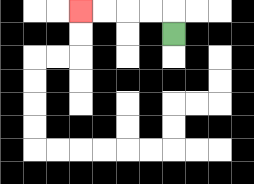{'start': '[7, 1]', 'end': '[3, 0]', 'path_directions': 'U,L,L,L,L', 'path_coordinates': '[[7, 1], [7, 0], [6, 0], [5, 0], [4, 0], [3, 0]]'}